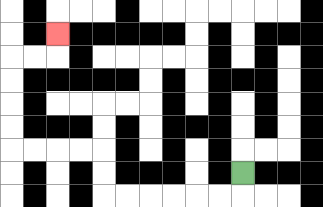{'start': '[10, 7]', 'end': '[2, 1]', 'path_directions': 'D,L,L,L,L,L,L,U,U,L,L,L,L,U,U,U,U,R,R,U', 'path_coordinates': '[[10, 7], [10, 8], [9, 8], [8, 8], [7, 8], [6, 8], [5, 8], [4, 8], [4, 7], [4, 6], [3, 6], [2, 6], [1, 6], [0, 6], [0, 5], [0, 4], [0, 3], [0, 2], [1, 2], [2, 2], [2, 1]]'}